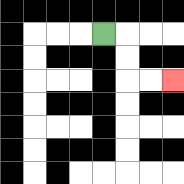{'start': '[4, 1]', 'end': '[7, 3]', 'path_directions': 'R,D,D,R,R', 'path_coordinates': '[[4, 1], [5, 1], [5, 2], [5, 3], [6, 3], [7, 3]]'}